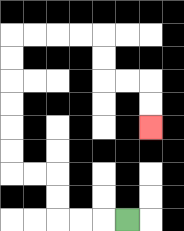{'start': '[5, 9]', 'end': '[6, 5]', 'path_directions': 'L,L,L,U,U,L,L,U,U,U,U,U,U,R,R,R,R,D,D,R,R,D,D', 'path_coordinates': '[[5, 9], [4, 9], [3, 9], [2, 9], [2, 8], [2, 7], [1, 7], [0, 7], [0, 6], [0, 5], [0, 4], [0, 3], [0, 2], [0, 1], [1, 1], [2, 1], [3, 1], [4, 1], [4, 2], [4, 3], [5, 3], [6, 3], [6, 4], [6, 5]]'}